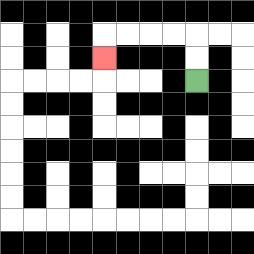{'start': '[8, 3]', 'end': '[4, 2]', 'path_directions': 'U,U,L,L,L,L,D', 'path_coordinates': '[[8, 3], [8, 2], [8, 1], [7, 1], [6, 1], [5, 1], [4, 1], [4, 2]]'}